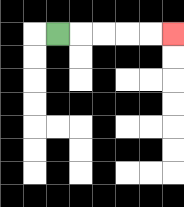{'start': '[2, 1]', 'end': '[7, 1]', 'path_directions': 'R,R,R,R,R', 'path_coordinates': '[[2, 1], [3, 1], [4, 1], [5, 1], [6, 1], [7, 1]]'}